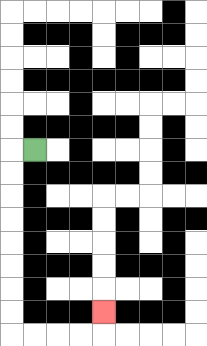{'start': '[1, 6]', 'end': '[4, 13]', 'path_directions': 'L,D,D,D,D,D,D,D,D,R,R,R,R,U', 'path_coordinates': '[[1, 6], [0, 6], [0, 7], [0, 8], [0, 9], [0, 10], [0, 11], [0, 12], [0, 13], [0, 14], [1, 14], [2, 14], [3, 14], [4, 14], [4, 13]]'}